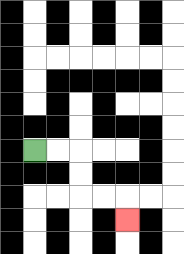{'start': '[1, 6]', 'end': '[5, 9]', 'path_directions': 'R,R,D,D,R,R,D', 'path_coordinates': '[[1, 6], [2, 6], [3, 6], [3, 7], [3, 8], [4, 8], [5, 8], [5, 9]]'}